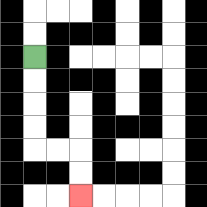{'start': '[1, 2]', 'end': '[3, 8]', 'path_directions': 'D,D,D,D,R,R,D,D', 'path_coordinates': '[[1, 2], [1, 3], [1, 4], [1, 5], [1, 6], [2, 6], [3, 6], [3, 7], [3, 8]]'}